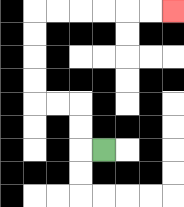{'start': '[4, 6]', 'end': '[7, 0]', 'path_directions': 'L,U,U,L,L,U,U,U,U,R,R,R,R,R,R', 'path_coordinates': '[[4, 6], [3, 6], [3, 5], [3, 4], [2, 4], [1, 4], [1, 3], [1, 2], [1, 1], [1, 0], [2, 0], [3, 0], [4, 0], [5, 0], [6, 0], [7, 0]]'}